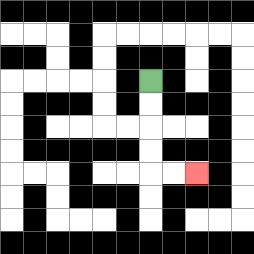{'start': '[6, 3]', 'end': '[8, 7]', 'path_directions': 'D,D,D,D,R,R', 'path_coordinates': '[[6, 3], [6, 4], [6, 5], [6, 6], [6, 7], [7, 7], [8, 7]]'}